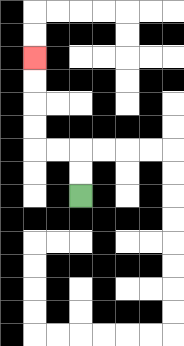{'start': '[3, 8]', 'end': '[1, 2]', 'path_directions': 'U,U,L,L,U,U,U,U', 'path_coordinates': '[[3, 8], [3, 7], [3, 6], [2, 6], [1, 6], [1, 5], [1, 4], [1, 3], [1, 2]]'}